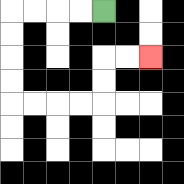{'start': '[4, 0]', 'end': '[6, 2]', 'path_directions': 'L,L,L,L,D,D,D,D,R,R,R,R,U,U,R,R', 'path_coordinates': '[[4, 0], [3, 0], [2, 0], [1, 0], [0, 0], [0, 1], [0, 2], [0, 3], [0, 4], [1, 4], [2, 4], [3, 4], [4, 4], [4, 3], [4, 2], [5, 2], [6, 2]]'}